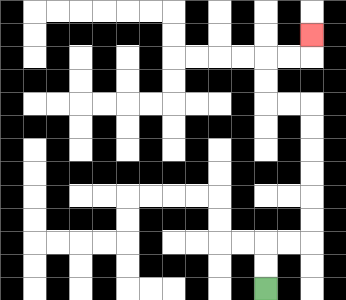{'start': '[11, 12]', 'end': '[13, 1]', 'path_directions': 'U,U,R,R,U,U,U,U,U,U,L,L,U,U,R,R,U', 'path_coordinates': '[[11, 12], [11, 11], [11, 10], [12, 10], [13, 10], [13, 9], [13, 8], [13, 7], [13, 6], [13, 5], [13, 4], [12, 4], [11, 4], [11, 3], [11, 2], [12, 2], [13, 2], [13, 1]]'}